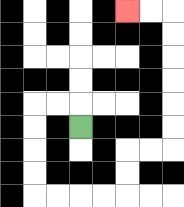{'start': '[3, 5]', 'end': '[5, 0]', 'path_directions': 'U,L,L,D,D,D,D,R,R,R,R,U,U,R,R,U,U,U,U,U,U,L,L', 'path_coordinates': '[[3, 5], [3, 4], [2, 4], [1, 4], [1, 5], [1, 6], [1, 7], [1, 8], [2, 8], [3, 8], [4, 8], [5, 8], [5, 7], [5, 6], [6, 6], [7, 6], [7, 5], [7, 4], [7, 3], [7, 2], [7, 1], [7, 0], [6, 0], [5, 0]]'}